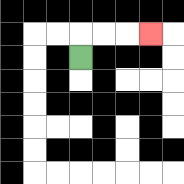{'start': '[3, 2]', 'end': '[6, 1]', 'path_directions': 'U,R,R,R', 'path_coordinates': '[[3, 2], [3, 1], [4, 1], [5, 1], [6, 1]]'}